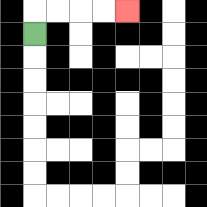{'start': '[1, 1]', 'end': '[5, 0]', 'path_directions': 'U,R,R,R,R', 'path_coordinates': '[[1, 1], [1, 0], [2, 0], [3, 0], [4, 0], [5, 0]]'}